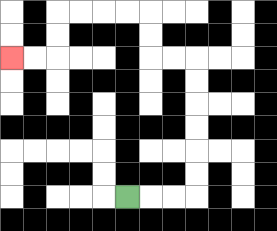{'start': '[5, 8]', 'end': '[0, 2]', 'path_directions': 'R,R,R,U,U,U,U,U,U,L,L,U,U,L,L,L,L,D,D,L,L', 'path_coordinates': '[[5, 8], [6, 8], [7, 8], [8, 8], [8, 7], [8, 6], [8, 5], [8, 4], [8, 3], [8, 2], [7, 2], [6, 2], [6, 1], [6, 0], [5, 0], [4, 0], [3, 0], [2, 0], [2, 1], [2, 2], [1, 2], [0, 2]]'}